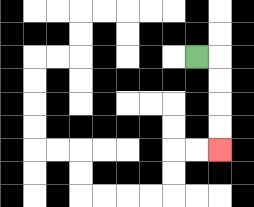{'start': '[8, 2]', 'end': '[9, 6]', 'path_directions': 'R,D,D,D,D', 'path_coordinates': '[[8, 2], [9, 2], [9, 3], [9, 4], [9, 5], [9, 6]]'}